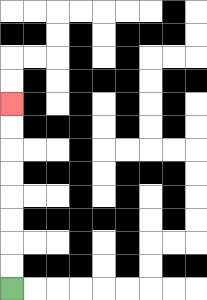{'start': '[0, 12]', 'end': '[0, 4]', 'path_directions': 'U,U,U,U,U,U,U,U', 'path_coordinates': '[[0, 12], [0, 11], [0, 10], [0, 9], [0, 8], [0, 7], [0, 6], [0, 5], [0, 4]]'}